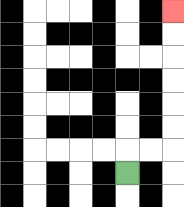{'start': '[5, 7]', 'end': '[7, 0]', 'path_directions': 'U,R,R,U,U,U,U,U,U', 'path_coordinates': '[[5, 7], [5, 6], [6, 6], [7, 6], [7, 5], [7, 4], [7, 3], [7, 2], [7, 1], [7, 0]]'}